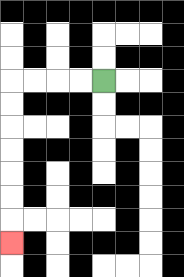{'start': '[4, 3]', 'end': '[0, 10]', 'path_directions': 'L,L,L,L,D,D,D,D,D,D,D', 'path_coordinates': '[[4, 3], [3, 3], [2, 3], [1, 3], [0, 3], [0, 4], [0, 5], [0, 6], [0, 7], [0, 8], [0, 9], [0, 10]]'}